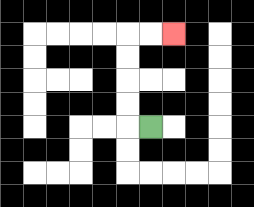{'start': '[6, 5]', 'end': '[7, 1]', 'path_directions': 'L,U,U,U,U,R,R', 'path_coordinates': '[[6, 5], [5, 5], [5, 4], [5, 3], [5, 2], [5, 1], [6, 1], [7, 1]]'}